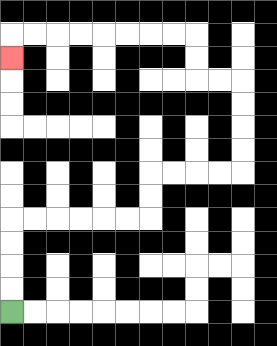{'start': '[0, 13]', 'end': '[0, 2]', 'path_directions': 'U,U,U,U,R,R,R,R,R,R,U,U,R,R,R,R,U,U,U,U,L,L,U,U,L,L,L,L,L,L,L,L,D', 'path_coordinates': '[[0, 13], [0, 12], [0, 11], [0, 10], [0, 9], [1, 9], [2, 9], [3, 9], [4, 9], [5, 9], [6, 9], [6, 8], [6, 7], [7, 7], [8, 7], [9, 7], [10, 7], [10, 6], [10, 5], [10, 4], [10, 3], [9, 3], [8, 3], [8, 2], [8, 1], [7, 1], [6, 1], [5, 1], [4, 1], [3, 1], [2, 1], [1, 1], [0, 1], [0, 2]]'}